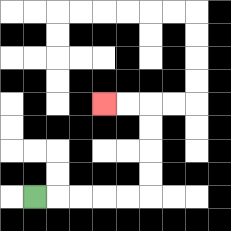{'start': '[1, 8]', 'end': '[4, 4]', 'path_directions': 'R,R,R,R,R,U,U,U,U,L,L', 'path_coordinates': '[[1, 8], [2, 8], [3, 8], [4, 8], [5, 8], [6, 8], [6, 7], [6, 6], [6, 5], [6, 4], [5, 4], [4, 4]]'}